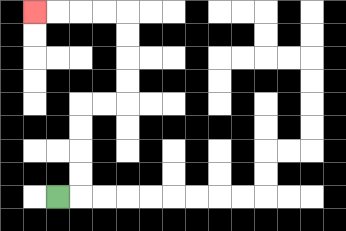{'start': '[2, 8]', 'end': '[1, 0]', 'path_directions': 'R,U,U,U,U,R,R,U,U,U,U,L,L,L,L', 'path_coordinates': '[[2, 8], [3, 8], [3, 7], [3, 6], [3, 5], [3, 4], [4, 4], [5, 4], [5, 3], [5, 2], [5, 1], [5, 0], [4, 0], [3, 0], [2, 0], [1, 0]]'}